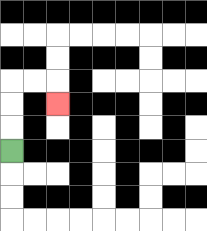{'start': '[0, 6]', 'end': '[2, 4]', 'path_directions': 'U,U,U,R,R,D', 'path_coordinates': '[[0, 6], [0, 5], [0, 4], [0, 3], [1, 3], [2, 3], [2, 4]]'}